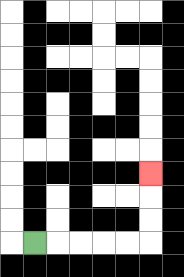{'start': '[1, 10]', 'end': '[6, 7]', 'path_directions': 'R,R,R,R,R,U,U,U', 'path_coordinates': '[[1, 10], [2, 10], [3, 10], [4, 10], [5, 10], [6, 10], [6, 9], [6, 8], [6, 7]]'}